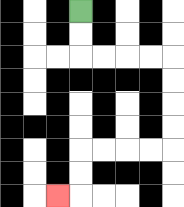{'start': '[3, 0]', 'end': '[2, 8]', 'path_directions': 'D,D,R,R,R,R,D,D,D,D,L,L,L,L,D,D,L', 'path_coordinates': '[[3, 0], [3, 1], [3, 2], [4, 2], [5, 2], [6, 2], [7, 2], [7, 3], [7, 4], [7, 5], [7, 6], [6, 6], [5, 6], [4, 6], [3, 6], [3, 7], [3, 8], [2, 8]]'}